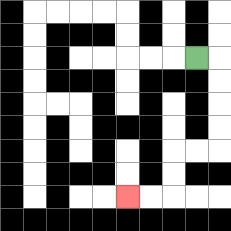{'start': '[8, 2]', 'end': '[5, 8]', 'path_directions': 'R,D,D,D,D,L,L,D,D,L,L', 'path_coordinates': '[[8, 2], [9, 2], [9, 3], [9, 4], [9, 5], [9, 6], [8, 6], [7, 6], [7, 7], [7, 8], [6, 8], [5, 8]]'}